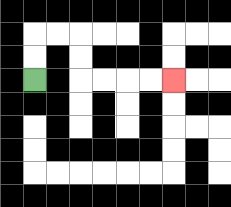{'start': '[1, 3]', 'end': '[7, 3]', 'path_directions': 'U,U,R,R,D,D,R,R,R,R', 'path_coordinates': '[[1, 3], [1, 2], [1, 1], [2, 1], [3, 1], [3, 2], [3, 3], [4, 3], [5, 3], [6, 3], [7, 3]]'}